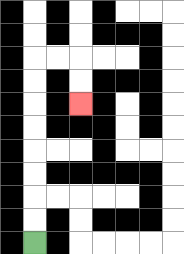{'start': '[1, 10]', 'end': '[3, 4]', 'path_directions': 'U,U,U,U,U,U,U,U,R,R,D,D', 'path_coordinates': '[[1, 10], [1, 9], [1, 8], [1, 7], [1, 6], [1, 5], [1, 4], [1, 3], [1, 2], [2, 2], [3, 2], [3, 3], [3, 4]]'}